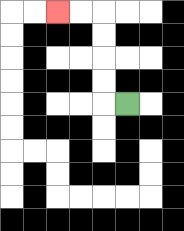{'start': '[5, 4]', 'end': '[2, 0]', 'path_directions': 'L,U,U,U,U,L,L', 'path_coordinates': '[[5, 4], [4, 4], [4, 3], [4, 2], [4, 1], [4, 0], [3, 0], [2, 0]]'}